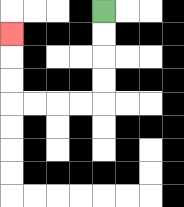{'start': '[4, 0]', 'end': '[0, 1]', 'path_directions': 'D,D,D,D,L,L,L,L,U,U,U', 'path_coordinates': '[[4, 0], [4, 1], [4, 2], [4, 3], [4, 4], [3, 4], [2, 4], [1, 4], [0, 4], [0, 3], [0, 2], [0, 1]]'}